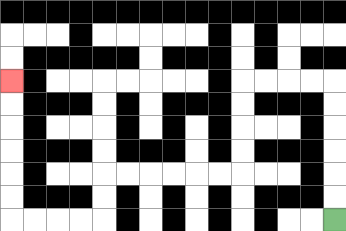{'start': '[14, 9]', 'end': '[0, 3]', 'path_directions': 'U,U,U,U,U,U,L,L,L,L,D,D,D,D,L,L,L,L,L,L,D,D,L,L,L,L,U,U,U,U,U,U', 'path_coordinates': '[[14, 9], [14, 8], [14, 7], [14, 6], [14, 5], [14, 4], [14, 3], [13, 3], [12, 3], [11, 3], [10, 3], [10, 4], [10, 5], [10, 6], [10, 7], [9, 7], [8, 7], [7, 7], [6, 7], [5, 7], [4, 7], [4, 8], [4, 9], [3, 9], [2, 9], [1, 9], [0, 9], [0, 8], [0, 7], [0, 6], [0, 5], [0, 4], [0, 3]]'}